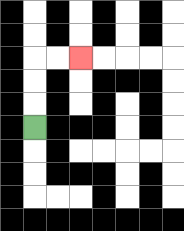{'start': '[1, 5]', 'end': '[3, 2]', 'path_directions': 'U,U,U,R,R', 'path_coordinates': '[[1, 5], [1, 4], [1, 3], [1, 2], [2, 2], [3, 2]]'}